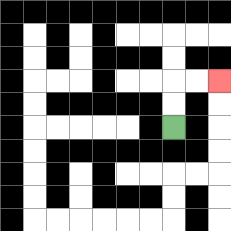{'start': '[7, 5]', 'end': '[9, 3]', 'path_directions': 'U,U,R,R', 'path_coordinates': '[[7, 5], [7, 4], [7, 3], [8, 3], [9, 3]]'}